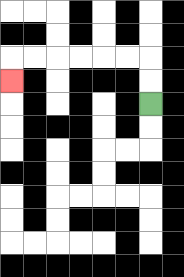{'start': '[6, 4]', 'end': '[0, 3]', 'path_directions': 'U,U,L,L,L,L,L,L,D', 'path_coordinates': '[[6, 4], [6, 3], [6, 2], [5, 2], [4, 2], [3, 2], [2, 2], [1, 2], [0, 2], [0, 3]]'}